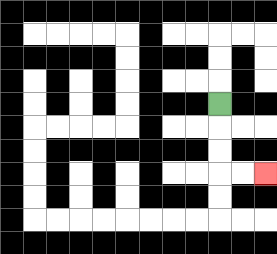{'start': '[9, 4]', 'end': '[11, 7]', 'path_directions': 'D,D,D,R,R', 'path_coordinates': '[[9, 4], [9, 5], [9, 6], [9, 7], [10, 7], [11, 7]]'}